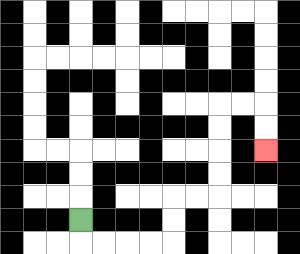{'start': '[3, 9]', 'end': '[11, 6]', 'path_directions': 'D,R,R,R,R,U,U,R,R,U,U,U,U,R,R,D,D', 'path_coordinates': '[[3, 9], [3, 10], [4, 10], [5, 10], [6, 10], [7, 10], [7, 9], [7, 8], [8, 8], [9, 8], [9, 7], [9, 6], [9, 5], [9, 4], [10, 4], [11, 4], [11, 5], [11, 6]]'}